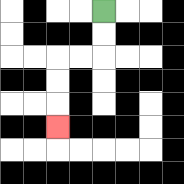{'start': '[4, 0]', 'end': '[2, 5]', 'path_directions': 'D,D,L,L,D,D,D', 'path_coordinates': '[[4, 0], [4, 1], [4, 2], [3, 2], [2, 2], [2, 3], [2, 4], [2, 5]]'}